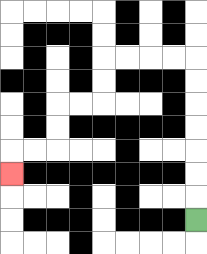{'start': '[8, 9]', 'end': '[0, 7]', 'path_directions': 'U,U,U,U,U,U,U,L,L,L,L,D,D,L,L,D,D,L,L,D', 'path_coordinates': '[[8, 9], [8, 8], [8, 7], [8, 6], [8, 5], [8, 4], [8, 3], [8, 2], [7, 2], [6, 2], [5, 2], [4, 2], [4, 3], [4, 4], [3, 4], [2, 4], [2, 5], [2, 6], [1, 6], [0, 6], [0, 7]]'}